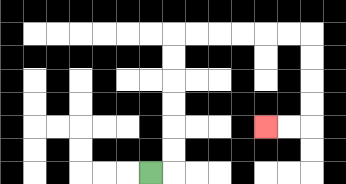{'start': '[6, 7]', 'end': '[11, 5]', 'path_directions': 'R,U,U,U,U,U,U,R,R,R,R,R,R,D,D,D,D,L,L', 'path_coordinates': '[[6, 7], [7, 7], [7, 6], [7, 5], [7, 4], [7, 3], [7, 2], [7, 1], [8, 1], [9, 1], [10, 1], [11, 1], [12, 1], [13, 1], [13, 2], [13, 3], [13, 4], [13, 5], [12, 5], [11, 5]]'}